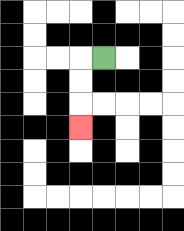{'start': '[4, 2]', 'end': '[3, 5]', 'path_directions': 'L,D,D,D', 'path_coordinates': '[[4, 2], [3, 2], [3, 3], [3, 4], [3, 5]]'}